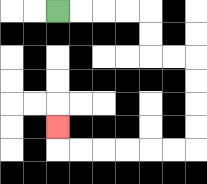{'start': '[2, 0]', 'end': '[2, 5]', 'path_directions': 'R,R,R,R,D,D,R,R,D,D,D,D,L,L,L,L,L,L,U', 'path_coordinates': '[[2, 0], [3, 0], [4, 0], [5, 0], [6, 0], [6, 1], [6, 2], [7, 2], [8, 2], [8, 3], [8, 4], [8, 5], [8, 6], [7, 6], [6, 6], [5, 6], [4, 6], [3, 6], [2, 6], [2, 5]]'}